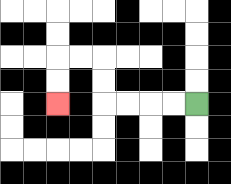{'start': '[8, 4]', 'end': '[2, 4]', 'path_directions': 'L,L,L,L,U,U,L,L,D,D', 'path_coordinates': '[[8, 4], [7, 4], [6, 4], [5, 4], [4, 4], [4, 3], [4, 2], [3, 2], [2, 2], [2, 3], [2, 4]]'}